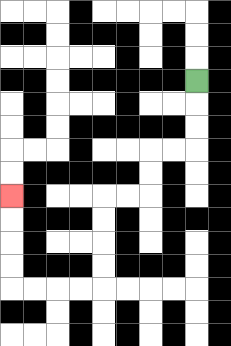{'start': '[8, 3]', 'end': '[0, 8]', 'path_directions': 'D,D,D,L,L,D,D,L,L,D,D,D,D,L,L,L,L,U,U,U,U', 'path_coordinates': '[[8, 3], [8, 4], [8, 5], [8, 6], [7, 6], [6, 6], [6, 7], [6, 8], [5, 8], [4, 8], [4, 9], [4, 10], [4, 11], [4, 12], [3, 12], [2, 12], [1, 12], [0, 12], [0, 11], [0, 10], [0, 9], [0, 8]]'}